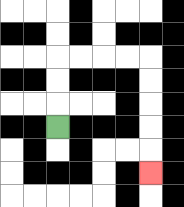{'start': '[2, 5]', 'end': '[6, 7]', 'path_directions': 'U,U,U,R,R,R,R,D,D,D,D,D', 'path_coordinates': '[[2, 5], [2, 4], [2, 3], [2, 2], [3, 2], [4, 2], [5, 2], [6, 2], [6, 3], [6, 4], [6, 5], [6, 6], [6, 7]]'}